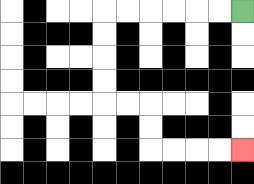{'start': '[10, 0]', 'end': '[10, 6]', 'path_directions': 'L,L,L,L,L,L,D,D,D,D,R,R,D,D,R,R,R,R', 'path_coordinates': '[[10, 0], [9, 0], [8, 0], [7, 0], [6, 0], [5, 0], [4, 0], [4, 1], [4, 2], [4, 3], [4, 4], [5, 4], [6, 4], [6, 5], [6, 6], [7, 6], [8, 6], [9, 6], [10, 6]]'}